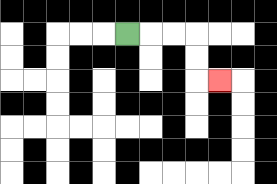{'start': '[5, 1]', 'end': '[9, 3]', 'path_directions': 'R,R,R,D,D,R', 'path_coordinates': '[[5, 1], [6, 1], [7, 1], [8, 1], [8, 2], [8, 3], [9, 3]]'}